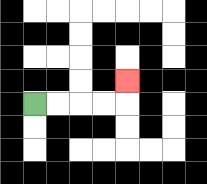{'start': '[1, 4]', 'end': '[5, 3]', 'path_directions': 'R,R,R,R,U', 'path_coordinates': '[[1, 4], [2, 4], [3, 4], [4, 4], [5, 4], [5, 3]]'}